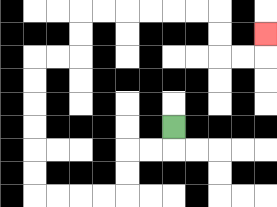{'start': '[7, 5]', 'end': '[11, 1]', 'path_directions': 'D,L,L,D,D,L,L,L,L,U,U,U,U,U,U,R,R,U,U,R,R,R,R,R,R,D,D,R,R,U', 'path_coordinates': '[[7, 5], [7, 6], [6, 6], [5, 6], [5, 7], [5, 8], [4, 8], [3, 8], [2, 8], [1, 8], [1, 7], [1, 6], [1, 5], [1, 4], [1, 3], [1, 2], [2, 2], [3, 2], [3, 1], [3, 0], [4, 0], [5, 0], [6, 0], [7, 0], [8, 0], [9, 0], [9, 1], [9, 2], [10, 2], [11, 2], [11, 1]]'}